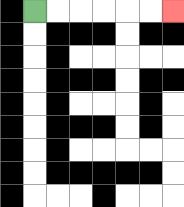{'start': '[1, 0]', 'end': '[7, 0]', 'path_directions': 'R,R,R,R,R,R', 'path_coordinates': '[[1, 0], [2, 0], [3, 0], [4, 0], [5, 0], [6, 0], [7, 0]]'}